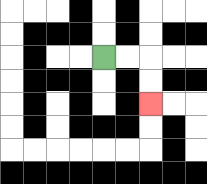{'start': '[4, 2]', 'end': '[6, 4]', 'path_directions': 'R,R,D,D', 'path_coordinates': '[[4, 2], [5, 2], [6, 2], [6, 3], [6, 4]]'}